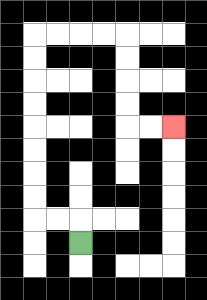{'start': '[3, 10]', 'end': '[7, 5]', 'path_directions': 'U,L,L,U,U,U,U,U,U,U,U,R,R,R,R,D,D,D,D,R,R', 'path_coordinates': '[[3, 10], [3, 9], [2, 9], [1, 9], [1, 8], [1, 7], [1, 6], [1, 5], [1, 4], [1, 3], [1, 2], [1, 1], [2, 1], [3, 1], [4, 1], [5, 1], [5, 2], [5, 3], [5, 4], [5, 5], [6, 5], [7, 5]]'}